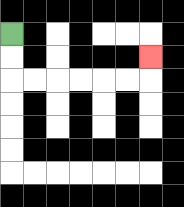{'start': '[0, 1]', 'end': '[6, 2]', 'path_directions': 'D,D,R,R,R,R,R,R,U', 'path_coordinates': '[[0, 1], [0, 2], [0, 3], [1, 3], [2, 3], [3, 3], [4, 3], [5, 3], [6, 3], [6, 2]]'}